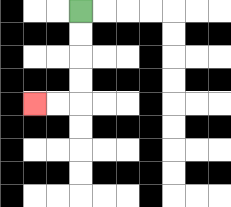{'start': '[3, 0]', 'end': '[1, 4]', 'path_directions': 'D,D,D,D,L,L', 'path_coordinates': '[[3, 0], [3, 1], [3, 2], [3, 3], [3, 4], [2, 4], [1, 4]]'}